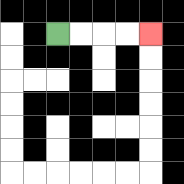{'start': '[2, 1]', 'end': '[6, 1]', 'path_directions': 'R,R,R,R', 'path_coordinates': '[[2, 1], [3, 1], [4, 1], [5, 1], [6, 1]]'}